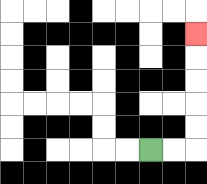{'start': '[6, 6]', 'end': '[8, 1]', 'path_directions': 'R,R,U,U,U,U,U', 'path_coordinates': '[[6, 6], [7, 6], [8, 6], [8, 5], [8, 4], [8, 3], [8, 2], [8, 1]]'}